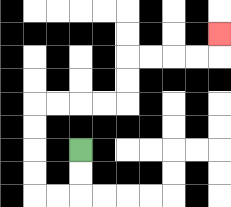{'start': '[3, 6]', 'end': '[9, 1]', 'path_directions': 'D,D,L,L,U,U,U,U,R,R,R,R,U,U,R,R,R,R,U', 'path_coordinates': '[[3, 6], [3, 7], [3, 8], [2, 8], [1, 8], [1, 7], [1, 6], [1, 5], [1, 4], [2, 4], [3, 4], [4, 4], [5, 4], [5, 3], [5, 2], [6, 2], [7, 2], [8, 2], [9, 2], [9, 1]]'}